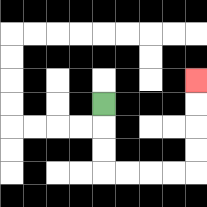{'start': '[4, 4]', 'end': '[8, 3]', 'path_directions': 'D,D,D,R,R,R,R,U,U,U,U', 'path_coordinates': '[[4, 4], [4, 5], [4, 6], [4, 7], [5, 7], [6, 7], [7, 7], [8, 7], [8, 6], [8, 5], [8, 4], [8, 3]]'}